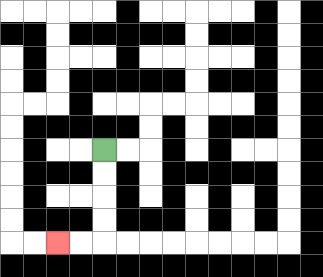{'start': '[4, 6]', 'end': '[2, 10]', 'path_directions': 'D,D,D,D,L,L', 'path_coordinates': '[[4, 6], [4, 7], [4, 8], [4, 9], [4, 10], [3, 10], [2, 10]]'}